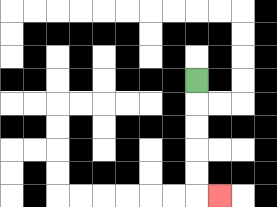{'start': '[8, 3]', 'end': '[9, 8]', 'path_directions': 'D,D,D,D,D,R', 'path_coordinates': '[[8, 3], [8, 4], [8, 5], [8, 6], [8, 7], [8, 8], [9, 8]]'}